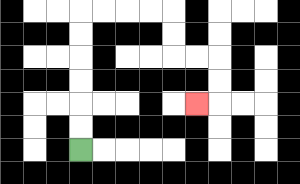{'start': '[3, 6]', 'end': '[8, 4]', 'path_directions': 'U,U,U,U,U,U,R,R,R,R,D,D,R,R,D,D,L', 'path_coordinates': '[[3, 6], [3, 5], [3, 4], [3, 3], [3, 2], [3, 1], [3, 0], [4, 0], [5, 0], [6, 0], [7, 0], [7, 1], [7, 2], [8, 2], [9, 2], [9, 3], [9, 4], [8, 4]]'}